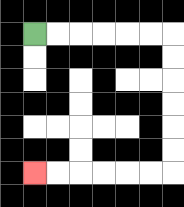{'start': '[1, 1]', 'end': '[1, 7]', 'path_directions': 'R,R,R,R,R,R,D,D,D,D,D,D,L,L,L,L,L,L', 'path_coordinates': '[[1, 1], [2, 1], [3, 1], [4, 1], [5, 1], [6, 1], [7, 1], [7, 2], [7, 3], [7, 4], [7, 5], [7, 6], [7, 7], [6, 7], [5, 7], [4, 7], [3, 7], [2, 7], [1, 7]]'}